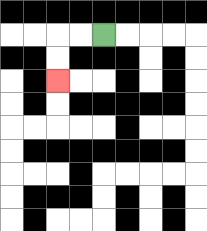{'start': '[4, 1]', 'end': '[2, 3]', 'path_directions': 'L,L,D,D', 'path_coordinates': '[[4, 1], [3, 1], [2, 1], [2, 2], [2, 3]]'}